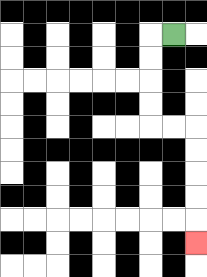{'start': '[7, 1]', 'end': '[8, 10]', 'path_directions': 'L,D,D,D,D,R,R,D,D,D,D,D', 'path_coordinates': '[[7, 1], [6, 1], [6, 2], [6, 3], [6, 4], [6, 5], [7, 5], [8, 5], [8, 6], [8, 7], [8, 8], [8, 9], [8, 10]]'}